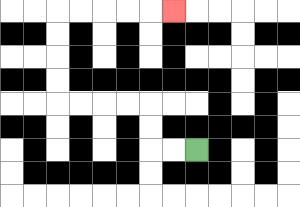{'start': '[8, 6]', 'end': '[7, 0]', 'path_directions': 'L,L,U,U,L,L,L,L,U,U,U,U,R,R,R,R,R', 'path_coordinates': '[[8, 6], [7, 6], [6, 6], [6, 5], [6, 4], [5, 4], [4, 4], [3, 4], [2, 4], [2, 3], [2, 2], [2, 1], [2, 0], [3, 0], [4, 0], [5, 0], [6, 0], [7, 0]]'}